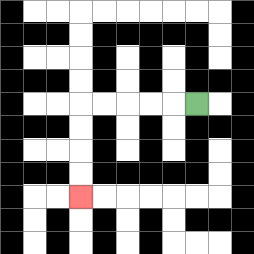{'start': '[8, 4]', 'end': '[3, 8]', 'path_directions': 'L,L,L,L,L,D,D,D,D', 'path_coordinates': '[[8, 4], [7, 4], [6, 4], [5, 4], [4, 4], [3, 4], [3, 5], [3, 6], [3, 7], [3, 8]]'}